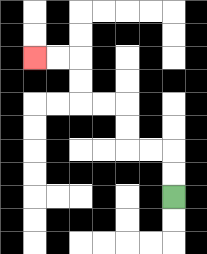{'start': '[7, 8]', 'end': '[1, 2]', 'path_directions': 'U,U,L,L,U,U,L,L,U,U,L,L', 'path_coordinates': '[[7, 8], [7, 7], [7, 6], [6, 6], [5, 6], [5, 5], [5, 4], [4, 4], [3, 4], [3, 3], [3, 2], [2, 2], [1, 2]]'}